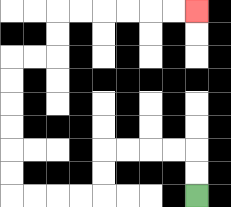{'start': '[8, 8]', 'end': '[8, 0]', 'path_directions': 'U,U,L,L,L,L,D,D,L,L,L,L,U,U,U,U,U,U,R,R,U,U,R,R,R,R,R,R', 'path_coordinates': '[[8, 8], [8, 7], [8, 6], [7, 6], [6, 6], [5, 6], [4, 6], [4, 7], [4, 8], [3, 8], [2, 8], [1, 8], [0, 8], [0, 7], [0, 6], [0, 5], [0, 4], [0, 3], [0, 2], [1, 2], [2, 2], [2, 1], [2, 0], [3, 0], [4, 0], [5, 0], [6, 0], [7, 0], [8, 0]]'}